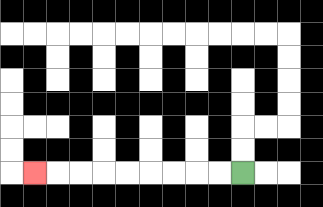{'start': '[10, 7]', 'end': '[1, 7]', 'path_directions': 'L,L,L,L,L,L,L,L,L', 'path_coordinates': '[[10, 7], [9, 7], [8, 7], [7, 7], [6, 7], [5, 7], [4, 7], [3, 7], [2, 7], [1, 7]]'}